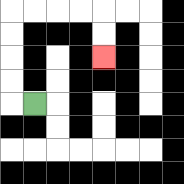{'start': '[1, 4]', 'end': '[4, 2]', 'path_directions': 'L,U,U,U,U,R,R,R,R,D,D', 'path_coordinates': '[[1, 4], [0, 4], [0, 3], [0, 2], [0, 1], [0, 0], [1, 0], [2, 0], [3, 0], [4, 0], [4, 1], [4, 2]]'}